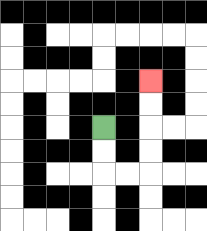{'start': '[4, 5]', 'end': '[6, 3]', 'path_directions': 'D,D,R,R,U,U,U,U', 'path_coordinates': '[[4, 5], [4, 6], [4, 7], [5, 7], [6, 7], [6, 6], [6, 5], [6, 4], [6, 3]]'}